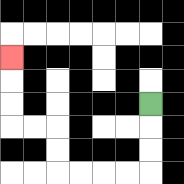{'start': '[6, 4]', 'end': '[0, 2]', 'path_directions': 'D,D,D,L,L,L,L,U,U,L,L,U,U,U', 'path_coordinates': '[[6, 4], [6, 5], [6, 6], [6, 7], [5, 7], [4, 7], [3, 7], [2, 7], [2, 6], [2, 5], [1, 5], [0, 5], [0, 4], [0, 3], [0, 2]]'}